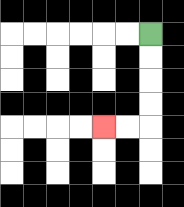{'start': '[6, 1]', 'end': '[4, 5]', 'path_directions': 'D,D,D,D,L,L', 'path_coordinates': '[[6, 1], [6, 2], [6, 3], [6, 4], [6, 5], [5, 5], [4, 5]]'}